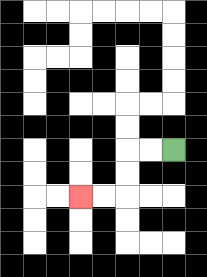{'start': '[7, 6]', 'end': '[3, 8]', 'path_directions': 'L,L,D,D,L,L', 'path_coordinates': '[[7, 6], [6, 6], [5, 6], [5, 7], [5, 8], [4, 8], [3, 8]]'}